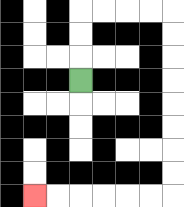{'start': '[3, 3]', 'end': '[1, 8]', 'path_directions': 'U,U,U,R,R,R,R,D,D,D,D,D,D,D,D,L,L,L,L,L,L', 'path_coordinates': '[[3, 3], [3, 2], [3, 1], [3, 0], [4, 0], [5, 0], [6, 0], [7, 0], [7, 1], [7, 2], [7, 3], [7, 4], [7, 5], [7, 6], [7, 7], [7, 8], [6, 8], [5, 8], [4, 8], [3, 8], [2, 8], [1, 8]]'}